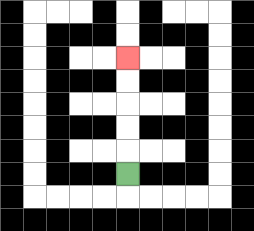{'start': '[5, 7]', 'end': '[5, 2]', 'path_directions': 'U,U,U,U,U', 'path_coordinates': '[[5, 7], [5, 6], [5, 5], [5, 4], [5, 3], [5, 2]]'}